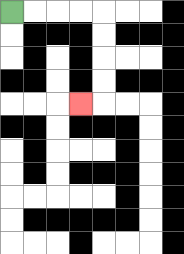{'start': '[0, 0]', 'end': '[3, 4]', 'path_directions': 'R,R,R,R,D,D,D,D,L', 'path_coordinates': '[[0, 0], [1, 0], [2, 0], [3, 0], [4, 0], [4, 1], [4, 2], [4, 3], [4, 4], [3, 4]]'}